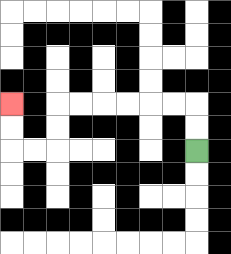{'start': '[8, 6]', 'end': '[0, 4]', 'path_directions': 'U,U,L,L,L,L,L,L,D,D,L,L,U,U', 'path_coordinates': '[[8, 6], [8, 5], [8, 4], [7, 4], [6, 4], [5, 4], [4, 4], [3, 4], [2, 4], [2, 5], [2, 6], [1, 6], [0, 6], [0, 5], [0, 4]]'}